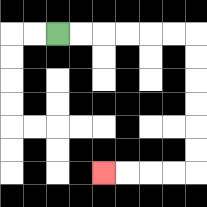{'start': '[2, 1]', 'end': '[4, 7]', 'path_directions': 'R,R,R,R,R,R,D,D,D,D,D,D,L,L,L,L', 'path_coordinates': '[[2, 1], [3, 1], [4, 1], [5, 1], [6, 1], [7, 1], [8, 1], [8, 2], [8, 3], [8, 4], [8, 5], [8, 6], [8, 7], [7, 7], [6, 7], [5, 7], [4, 7]]'}